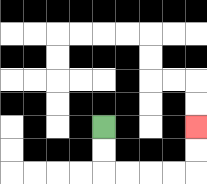{'start': '[4, 5]', 'end': '[8, 5]', 'path_directions': 'D,D,R,R,R,R,U,U', 'path_coordinates': '[[4, 5], [4, 6], [4, 7], [5, 7], [6, 7], [7, 7], [8, 7], [8, 6], [8, 5]]'}